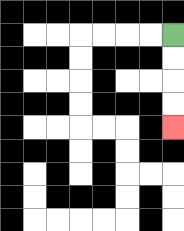{'start': '[7, 1]', 'end': '[7, 5]', 'path_directions': 'D,D,D,D', 'path_coordinates': '[[7, 1], [7, 2], [7, 3], [7, 4], [7, 5]]'}